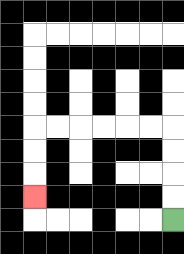{'start': '[7, 9]', 'end': '[1, 8]', 'path_directions': 'U,U,U,U,L,L,L,L,L,L,D,D,D', 'path_coordinates': '[[7, 9], [7, 8], [7, 7], [7, 6], [7, 5], [6, 5], [5, 5], [4, 5], [3, 5], [2, 5], [1, 5], [1, 6], [1, 7], [1, 8]]'}